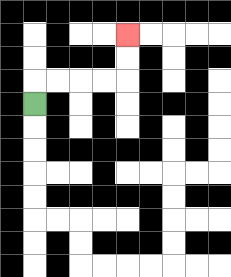{'start': '[1, 4]', 'end': '[5, 1]', 'path_directions': 'U,R,R,R,R,U,U', 'path_coordinates': '[[1, 4], [1, 3], [2, 3], [3, 3], [4, 3], [5, 3], [5, 2], [5, 1]]'}